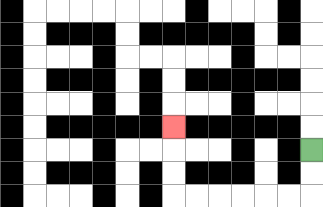{'start': '[13, 6]', 'end': '[7, 5]', 'path_directions': 'D,D,L,L,L,L,L,L,U,U,U', 'path_coordinates': '[[13, 6], [13, 7], [13, 8], [12, 8], [11, 8], [10, 8], [9, 8], [8, 8], [7, 8], [7, 7], [7, 6], [7, 5]]'}